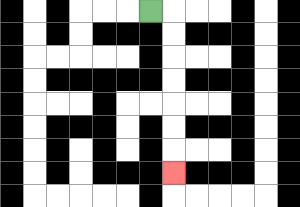{'start': '[6, 0]', 'end': '[7, 7]', 'path_directions': 'R,D,D,D,D,D,D,D', 'path_coordinates': '[[6, 0], [7, 0], [7, 1], [7, 2], [7, 3], [7, 4], [7, 5], [7, 6], [7, 7]]'}